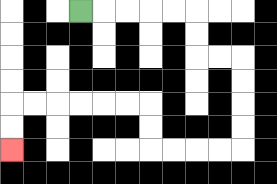{'start': '[3, 0]', 'end': '[0, 6]', 'path_directions': 'R,R,R,R,R,D,D,R,R,D,D,D,D,L,L,L,L,U,U,L,L,L,L,L,L,D,D', 'path_coordinates': '[[3, 0], [4, 0], [5, 0], [6, 0], [7, 0], [8, 0], [8, 1], [8, 2], [9, 2], [10, 2], [10, 3], [10, 4], [10, 5], [10, 6], [9, 6], [8, 6], [7, 6], [6, 6], [6, 5], [6, 4], [5, 4], [4, 4], [3, 4], [2, 4], [1, 4], [0, 4], [0, 5], [0, 6]]'}